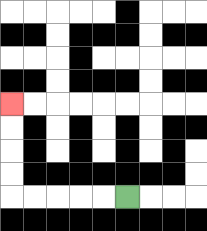{'start': '[5, 8]', 'end': '[0, 4]', 'path_directions': 'L,L,L,L,L,U,U,U,U', 'path_coordinates': '[[5, 8], [4, 8], [3, 8], [2, 8], [1, 8], [0, 8], [0, 7], [0, 6], [0, 5], [0, 4]]'}